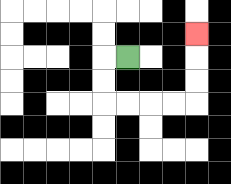{'start': '[5, 2]', 'end': '[8, 1]', 'path_directions': 'L,D,D,R,R,R,R,U,U,U', 'path_coordinates': '[[5, 2], [4, 2], [4, 3], [4, 4], [5, 4], [6, 4], [7, 4], [8, 4], [8, 3], [8, 2], [8, 1]]'}